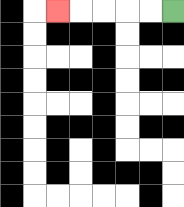{'start': '[7, 0]', 'end': '[2, 0]', 'path_directions': 'L,L,L,L,L', 'path_coordinates': '[[7, 0], [6, 0], [5, 0], [4, 0], [3, 0], [2, 0]]'}